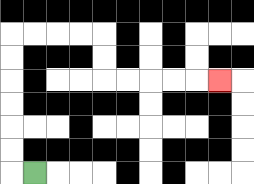{'start': '[1, 7]', 'end': '[9, 3]', 'path_directions': 'L,U,U,U,U,U,U,R,R,R,R,D,D,R,R,R,R,R', 'path_coordinates': '[[1, 7], [0, 7], [0, 6], [0, 5], [0, 4], [0, 3], [0, 2], [0, 1], [1, 1], [2, 1], [3, 1], [4, 1], [4, 2], [4, 3], [5, 3], [6, 3], [7, 3], [8, 3], [9, 3]]'}